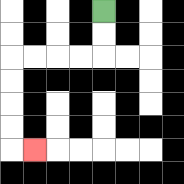{'start': '[4, 0]', 'end': '[1, 6]', 'path_directions': 'D,D,L,L,L,L,D,D,D,D,R', 'path_coordinates': '[[4, 0], [4, 1], [4, 2], [3, 2], [2, 2], [1, 2], [0, 2], [0, 3], [0, 4], [0, 5], [0, 6], [1, 6]]'}